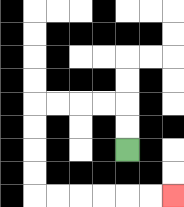{'start': '[5, 6]', 'end': '[7, 8]', 'path_directions': 'U,U,L,L,L,L,D,D,D,D,R,R,R,R,R,R', 'path_coordinates': '[[5, 6], [5, 5], [5, 4], [4, 4], [3, 4], [2, 4], [1, 4], [1, 5], [1, 6], [1, 7], [1, 8], [2, 8], [3, 8], [4, 8], [5, 8], [6, 8], [7, 8]]'}